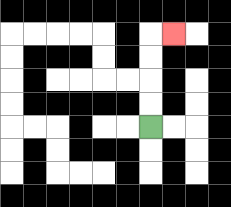{'start': '[6, 5]', 'end': '[7, 1]', 'path_directions': 'U,U,U,U,R', 'path_coordinates': '[[6, 5], [6, 4], [6, 3], [6, 2], [6, 1], [7, 1]]'}